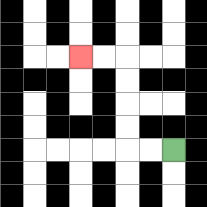{'start': '[7, 6]', 'end': '[3, 2]', 'path_directions': 'L,L,U,U,U,U,L,L', 'path_coordinates': '[[7, 6], [6, 6], [5, 6], [5, 5], [5, 4], [5, 3], [5, 2], [4, 2], [3, 2]]'}